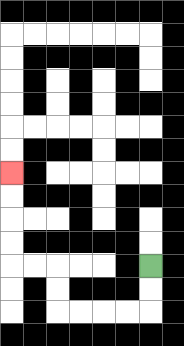{'start': '[6, 11]', 'end': '[0, 7]', 'path_directions': 'D,D,L,L,L,L,U,U,L,L,U,U,U,U', 'path_coordinates': '[[6, 11], [6, 12], [6, 13], [5, 13], [4, 13], [3, 13], [2, 13], [2, 12], [2, 11], [1, 11], [0, 11], [0, 10], [0, 9], [0, 8], [0, 7]]'}